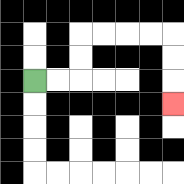{'start': '[1, 3]', 'end': '[7, 4]', 'path_directions': 'R,R,U,U,R,R,R,R,D,D,D', 'path_coordinates': '[[1, 3], [2, 3], [3, 3], [3, 2], [3, 1], [4, 1], [5, 1], [6, 1], [7, 1], [7, 2], [7, 3], [7, 4]]'}